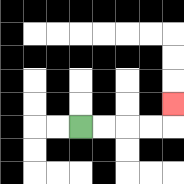{'start': '[3, 5]', 'end': '[7, 4]', 'path_directions': 'R,R,R,R,U', 'path_coordinates': '[[3, 5], [4, 5], [5, 5], [6, 5], [7, 5], [7, 4]]'}